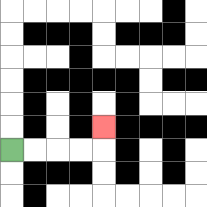{'start': '[0, 6]', 'end': '[4, 5]', 'path_directions': 'R,R,R,R,U', 'path_coordinates': '[[0, 6], [1, 6], [2, 6], [3, 6], [4, 6], [4, 5]]'}